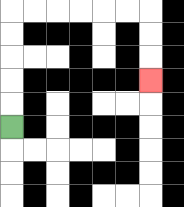{'start': '[0, 5]', 'end': '[6, 3]', 'path_directions': 'U,U,U,U,U,R,R,R,R,R,R,D,D,D', 'path_coordinates': '[[0, 5], [0, 4], [0, 3], [0, 2], [0, 1], [0, 0], [1, 0], [2, 0], [3, 0], [4, 0], [5, 0], [6, 0], [6, 1], [6, 2], [6, 3]]'}